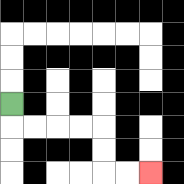{'start': '[0, 4]', 'end': '[6, 7]', 'path_directions': 'D,R,R,R,R,D,D,R,R', 'path_coordinates': '[[0, 4], [0, 5], [1, 5], [2, 5], [3, 5], [4, 5], [4, 6], [4, 7], [5, 7], [6, 7]]'}